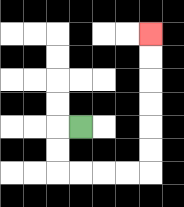{'start': '[3, 5]', 'end': '[6, 1]', 'path_directions': 'L,D,D,R,R,R,R,U,U,U,U,U,U', 'path_coordinates': '[[3, 5], [2, 5], [2, 6], [2, 7], [3, 7], [4, 7], [5, 7], [6, 7], [6, 6], [6, 5], [6, 4], [6, 3], [6, 2], [6, 1]]'}